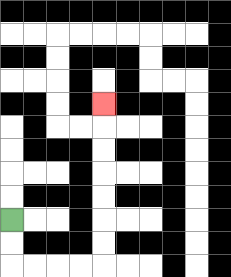{'start': '[0, 9]', 'end': '[4, 4]', 'path_directions': 'D,D,R,R,R,R,U,U,U,U,U,U,U', 'path_coordinates': '[[0, 9], [0, 10], [0, 11], [1, 11], [2, 11], [3, 11], [4, 11], [4, 10], [4, 9], [4, 8], [4, 7], [4, 6], [4, 5], [4, 4]]'}